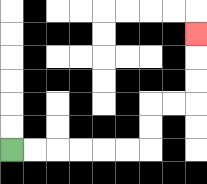{'start': '[0, 6]', 'end': '[8, 1]', 'path_directions': 'R,R,R,R,R,R,U,U,R,R,U,U,U', 'path_coordinates': '[[0, 6], [1, 6], [2, 6], [3, 6], [4, 6], [5, 6], [6, 6], [6, 5], [6, 4], [7, 4], [8, 4], [8, 3], [8, 2], [8, 1]]'}